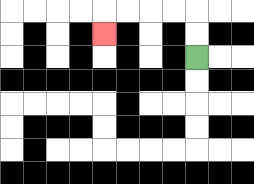{'start': '[8, 2]', 'end': '[4, 1]', 'path_directions': 'U,U,L,L,L,L,D', 'path_coordinates': '[[8, 2], [8, 1], [8, 0], [7, 0], [6, 0], [5, 0], [4, 0], [4, 1]]'}